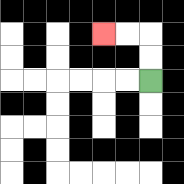{'start': '[6, 3]', 'end': '[4, 1]', 'path_directions': 'U,U,L,L', 'path_coordinates': '[[6, 3], [6, 2], [6, 1], [5, 1], [4, 1]]'}